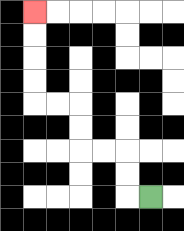{'start': '[6, 8]', 'end': '[1, 0]', 'path_directions': 'L,U,U,L,L,U,U,L,L,U,U,U,U', 'path_coordinates': '[[6, 8], [5, 8], [5, 7], [5, 6], [4, 6], [3, 6], [3, 5], [3, 4], [2, 4], [1, 4], [1, 3], [1, 2], [1, 1], [1, 0]]'}